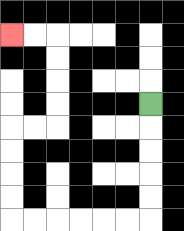{'start': '[6, 4]', 'end': '[0, 1]', 'path_directions': 'D,D,D,D,D,L,L,L,L,L,L,U,U,U,U,R,R,U,U,U,U,L,L', 'path_coordinates': '[[6, 4], [6, 5], [6, 6], [6, 7], [6, 8], [6, 9], [5, 9], [4, 9], [3, 9], [2, 9], [1, 9], [0, 9], [0, 8], [0, 7], [0, 6], [0, 5], [1, 5], [2, 5], [2, 4], [2, 3], [2, 2], [2, 1], [1, 1], [0, 1]]'}